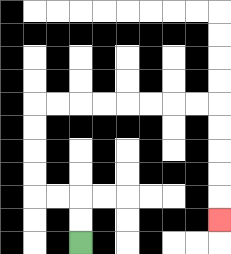{'start': '[3, 10]', 'end': '[9, 9]', 'path_directions': 'U,U,L,L,U,U,U,U,R,R,R,R,R,R,R,R,D,D,D,D,D', 'path_coordinates': '[[3, 10], [3, 9], [3, 8], [2, 8], [1, 8], [1, 7], [1, 6], [1, 5], [1, 4], [2, 4], [3, 4], [4, 4], [5, 4], [6, 4], [7, 4], [8, 4], [9, 4], [9, 5], [9, 6], [9, 7], [9, 8], [9, 9]]'}